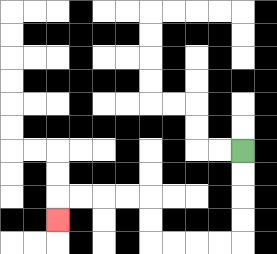{'start': '[10, 6]', 'end': '[2, 9]', 'path_directions': 'D,D,D,D,L,L,L,L,U,U,L,L,L,L,D', 'path_coordinates': '[[10, 6], [10, 7], [10, 8], [10, 9], [10, 10], [9, 10], [8, 10], [7, 10], [6, 10], [6, 9], [6, 8], [5, 8], [4, 8], [3, 8], [2, 8], [2, 9]]'}